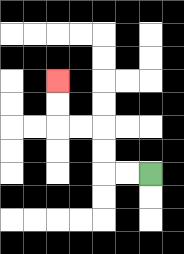{'start': '[6, 7]', 'end': '[2, 3]', 'path_directions': 'L,L,U,U,L,L,U,U', 'path_coordinates': '[[6, 7], [5, 7], [4, 7], [4, 6], [4, 5], [3, 5], [2, 5], [2, 4], [2, 3]]'}